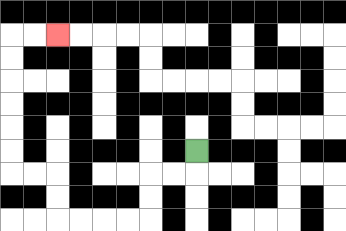{'start': '[8, 6]', 'end': '[2, 1]', 'path_directions': 'D,L,L,D,D,L,L,L,L,U,U,L,L,U,U,U,U,U,U,R,R', 'path_coordinates': '[[8, 6], [8, 7], [7, 7], [6, 7], [6, 8], [6, 9], [5, 9], [4, 9], [3, 9], [2, 9], [2, 8], [2, 7], [1, 7], [0, 7], [0, 6], [0, 5], [0, 4], [0, 3], [0, 2], [0, 1], [1, 1], [2, 1]]'}